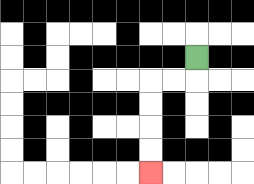{'start': '[8, 2]', 'end': '[6, 7]', 'path_directions': 'D,L,L,D,D,D,D', 'path_coordinates': '[[8, 2], [8, 3], [7, 3], [6, 3], [6, 4], [6, 5], [6, 6], [6, 7]]'}